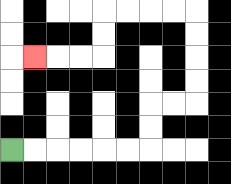{'start': '[0, 6]', 'end': '[1, 2]', 'path_directions': 'R,R,R,R,R,R,U,U,R,R,U,U,U,U,L,L,L,L,D,D,L,L,L', 'path_coordinates': '[[0, 6], [1, 6], [2, 6], [3, 6], [4, 6], [5, 6], [6, 6], [6, 5], [6, 4], [7, 4], [8, 4], [8, 3], [8, 2], [8, 1], [8, 0], [7, 0], [6, 0], [5, 0], [4, 0], [4, 1], [4, 2], [3, 2], [2, 2], [1, 2]]'}